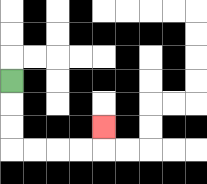{'start': '[0, 3]', 'end': '[4, 5]', 'path_directions': 'D,D,D,R,R,R,R,U', 'path_coordinates': '[[0, 3], [0, 4], [0, 5], [0, 6], [1, 6], [2, 6], [3, 6], [4, 6], [4, 5]]'}